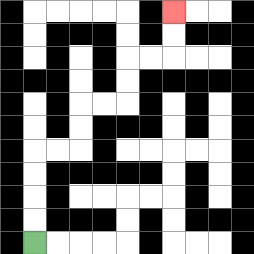{'start': '[1, 10]', 'end': '[7, 0]', 'path_directions': 'U,U,U,U,R,R,U,U,R,R,U,U,R,R,U,U', 'path_coordinates': '[[1, 10], [1, 9], [1, 8], [1, 7], [1, 6], [2, 6], [3, 6], [3, 5], [3, 4], [4, 4], [5, 4], [5, 3], [5, 2], [6, 2], [7, 2], [7, 1], [7, 0]]'}